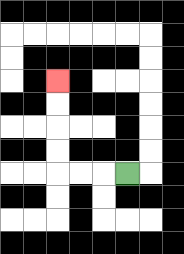{'start': '[5, 7]', 'end': '[2, 3]', 'path_directions': 'L,L,L,U,U,U,U', 'path_coordinates': '[[5, 7], [4, 7], [3, 7], [2, 7], [2, 6], [2, 5], [2, 4], [2, 3]]'}